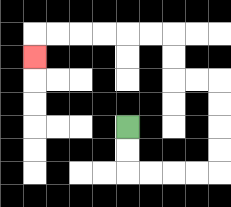{'start': '[5, 5]', 'end': '[1, 2]', 'path_directions': 'D,D,R,R,R,R,U,U,U,U,L,L,U,U,L,L,L,L,L,L,D', 'path_coordinates': '[[5, 5], [5, 6], [5, 7], [6, 7], [7, 7], [8, 7], [9, 7], [9, 6], [9, 5], [9, 4], [9, 3], [8, 3], [7, 3], [7, 2], [7, 1], [6, 1], [5, 1], [4, 1], [3, 1], [2, 1], [1, 1], [1, 2]]'}